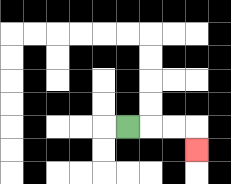{'start': '[5, 5]', 'end': '[8, 6]', 'path_directions': 'R,R,R,D', 'path_coordinates': '[[5, 5], [6, 5], [7, 5], [8, 5], [8, 6]]'}